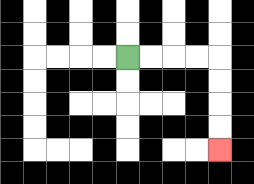{'start': '[5, 2]', 'end': '[9, 6]', 'path_directions': 'R,R,R,R,D,D,D,D', 'path_coordinates': '[[5, 2], [6, 2], [7, 2], [8, 2], [9, 2], [9, 3], [9, 4], [9, 5], [9, 6]]'}